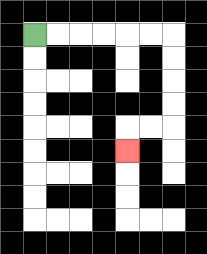{'start': '[1, 1]', 'end': '[5, 6]', 'path_directions': 'R,R,R,R,R,R,D,D,D,D,L,L,D', 'path_coordinates': '[[1, 1], [2, 1], [3, 1], [4, 1], [5, 1], [6, 1], [7, 1], [7, 2], [7, 3], [7, 4], [7, 5], [6, 5], [5, 5], [5, 6]]'}